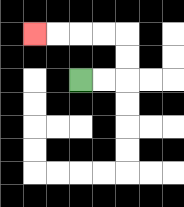{'start': '[3, 3]', 'end': '[1, 1]', 'path_directions': 'R,R,U,U,L,L,L,L', 'path_coordinates': '[[3, 3], [4, 3], [5, 3], [5, 2], [5, 1], [4, 1], [3, 1], [2, 1], [1, 1]]'}